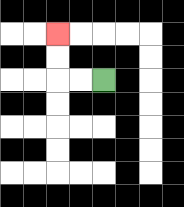{'start': '[4, 3]', 'end': '[2, 1]', 'path_directions': 'L,L,U,U', 'path_coordinates': '[[4, 3], [3, 3], [2, 3], [2, 2], [2, 1]]'}